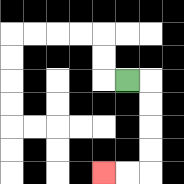{'start': '[5, 3]', 'end': '[4, 7]', 'path_directions': 'R,D,D,D,D,L,L', 'path_coordinates': '[[5, 3], [6, 3], [6, 4], [6, 5], [6, 6], [6, 7], [5, 7], [4, 7]]'}